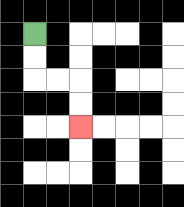{'start': '[1, 1]', 'end': '[3, 5]', 'path_directions': 'D,D,R,R,D,D', 'path_coordinates': '[[1, 1], [1, 2], [1, 3], [2, 3], [3, 3], [3, 4], [3, 5]]'}